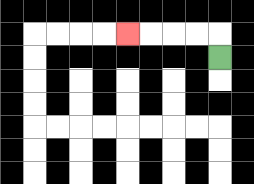{'start': '[9, 2]', 'end': '[5, 1]', 'path_directions': 'U,L,L,L,L', 'path_coordinates': '[[9, 2], [9, 1], [8, 1], [7, 1], [6, 1], [5, 1]]'}